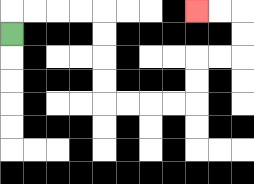{'start': '[0, 1]', 'end': '[8, 0]', 'path_directions': 'U,R,R,R,R,D,D,D,D,R,R,R,R,U,U,R,R,U,U,L,L', 'path_coordinates': '[[0, 1], [0, 0], [1, 0], [2, 0], [3, 0], [4, 0], [4, 1], [4, 2], [4, 3], [4, 4], [5, 4], [6, 4], [7, 4], [8, 4], [8, 3], [8, 2], [9, 2], [10, 2], [10, 1], [10, 0], [9, 0], [8, 0]]'}